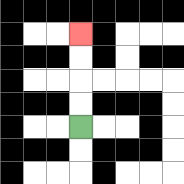{'start': '[3, 5]', 'end': '[3, 1]', 'path_directions': 'U,U,U,U', 'path_coordinates': '[[3, 5], [3, 4], [3, 3], [3, 2], [3, 1]]'}